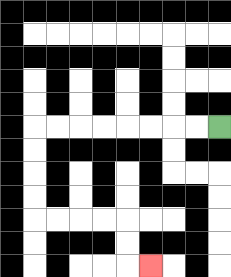{'start': '[9, 5]', 'end': '[6, 11]', 'path_directions': 'L,L,L,L,L,L,L,L,D,D,D,D,R,R,R,R,D,D,R', 'path_coordinates': '[[9, 5], [8, 5], [7, 5], [6, 5], [5, 5], [4, 5], [3, 5], [2, 5], [1, 5], [1, 6], [1, 7], [1, 8], [1, 9], [2, 9], [3, 9], [4, 9], [5, 9], [5, 10], [5, 11], [6, 11]]'}